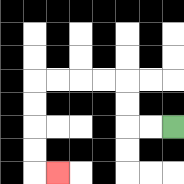{'start': '[7, 5]', 'end': '[2, 7]', 'path_directions': 'L,L,U,U,L,L,L,L,D,D,D,D,R', 'path_coordinates': '[[7, 5], [6, 5], [5, 5], [5, 4], [5, 3], [4, 3], [3, 3], [2, 3], [1, 3], [1, 4], [1, 5], [1, 6], [1, 7], [2, 7]]'}